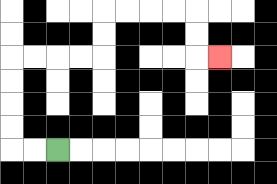{'start': '[2, 6]', 'end': '[9, 2]', 'path_directions': 'L,L,U,U,U,U,R,R,R,R,U,U,R,R,R,R,D,D,R', 'path_coordinates': '[[2, 6], [1, 6], [0, 6], [0, 5], [0, 4], [0, 3], [0, 2], [1, 2], [2, 2], [3, 2], [4, 2], [4, 1], [4, 0], [5, 0], [6, 0], [7, 0], [8, 0], [8, 1], [8, 2], [9, 2]]'}